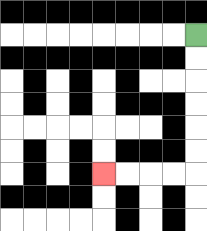{'start': '[8, 1]', 'end': '[4, 7]', 'path_directions': 'D,D,D,D,D,D,L,L,L,L', 'path_coordinates': '[[8, 1], [8, 2], [8, 3], [8, 4], [8, 5], [8, 6], [8, 7], [7, 7], [6, 7], [5, 7], [4, 7]]'}